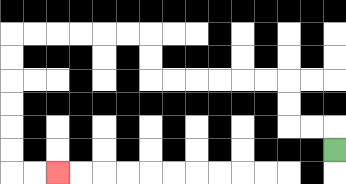{'start': '[14, 6]', 'end': '[2, 7]', 'path_directions': 'U,L,L,U,U,L,L,L,L,L,L,U,U,L,L,L,L,L,L,D,D,D,D,D,D,R,R', 'path_coordinates': '[[14, 6], [14, 5], [13, 5], [12, 5], [12, 4], [12, 3], [11, 3], [10, 3], [9, 3], [8, 3], [7, 3], [6, 3], [6, 2], [6, 1], [5, 1], [4, 1], [3, 1], [2, 1], [1, 1], [0, 1], [0, 2], [0, 3], [0, 4], [0, 5], [0, 6], [0, 7], [1, 7], [2, 7]]'}